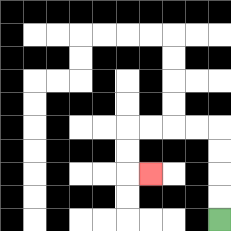{'start': '[9, 9]', 'end': '[6, 7]', 'path_directions': 'U,U,U,U,L,L,L,L,D,D,R', 'path_coordinates': '[[9, 9], [9, 8], [9, 7], [9, 6], [9, 5], [8, 5], [7, 5], [6, 5], [5, 5], [5, 6], [5, 7], [6, 7]]'}